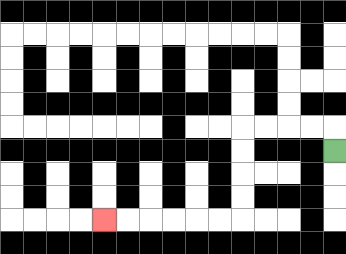{'start': '[14, 6]', 'end': '[4, 9]', 'path_directions': 'U,L,L,L,L,D,D,D,D,L,L,L,L,L,L', 'path_coordinates': '[[14, 6], [14, 5], [13, 5], [12, 5], [11, 5], [10, 5], [10, 6], [10, 7], [10, 8], [10, 9], [9, 9], [8, 9], [7, 9], [6, 9], [5, 9], [4, 9]]'}